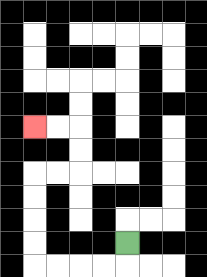{'start': '[5, 10]', 'end': '[1, 5]', 'path_directions': 'D,L,L,L,L,U,U,U,U,R,R,U,U,L,L', 'path_coordinates': '[[5, 10], [5, 11], [4, 11], [3, 11], [2, 11], [1, 11], [1, 10], [1, 9], [1, 8], [1, 7], [2, 7], [3, 7], [3, 6], [3, 5], [2, 5], [1, 5]]'}